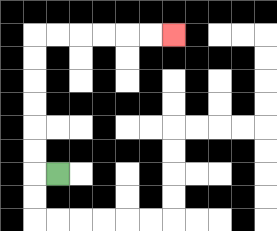{'start': '[2, 7]', 'end': '[7, 1]', 'path_directions': 'L,U,U,U,U,U,U,R,R,R,R,R,R', 'path_coordinates': '[[2, 7], [1, 7], [1, 6], [1, 5], [1, 4], [1, 3], [1, 2], [1, 1], [2, 1], [3, 1], [4, 1], [5, 1], [6, 1], [7, 1]]'}